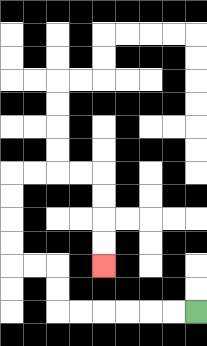{'start': '[8, 13]', 'end': '[4, 11]', 'path_directions': 'L,L,L,L,L,L,U,U,L,L,U,U,U,U,R,R,R,R,D,D,D,D', 'path_coordinates': '[[8, 13], [7, 13], [6, 13], [5, 13], [4, 13], [3, 13], [2, 13], [2, 12], [2, 11], [1, 11], [0, 11], [0, 10], [0, 9], [0, 8], [0, 7], [1, 7], [2, 7], [3, 7], [4, 7], [4, 8], [4, 9], [4, 10], [4, 11]]'}